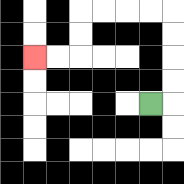{'start': '[6, 4]', 'end': '[1, 2]', 'path_directions': 'R,U,U,U,U,L,L,L,L,D,D,L,L', 'path_coordinates': '[[6, 4], [7, 4], [7, 3], [7, 2], [7, 1], [7, 0], [6, 0], [5, 0], [4, 0], [3, 0], [3, 1], [3, 2], [2, 2], [1, 2]]'}